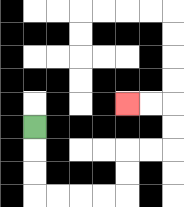{'start': '[1, 5]', 'end': '[5, 4]', 'path_directions': 'D,D,D,R,R,R,R,U,U,R,R,U,U,L,L', 'path_coordinates': '[[1, 5], [1, 6], [1, 7], [1, 8], [2, 8], [3, 8], [4, 8], [5, 8], [5, 7], [5, 6], [6, 6], [7, 6], [7, 5], [7, 4], [6, 4], [5, 4]]'}